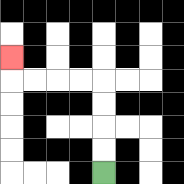{'start': '[4, 7]', 'end': '[0, 2]', 'path_directions': 'U,U,U,U,L,L,L,L,U', 'path_coordinates': '[[4, 7], [4, 6], [4, 5], [4, 4], [4, 3], [3, 3], [2, 3], [1, 3], [0, 3], [0, 2]]'}